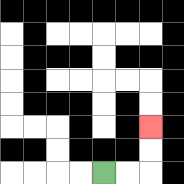{'start': '[4, 7]', 'end': '[6, 5]', 'path_directions': 'R,R,U,U', 'path_coordinates': '[[4, 7], [5, 7], [6, 7], [6, 6], [6, 5]]'}